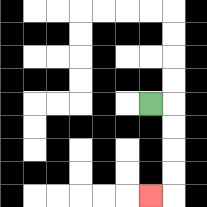{'start': '[6, 4]', 'end': '[6, 8]', 'path_directions': 'R,D,D,D,D,L', 'path_coordinates': '[[6, 4], [7, 4], [7, 5], [7, 6], [7, 7], [7, 8], [6, 8]]'}